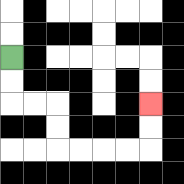{'start': '[0, 2]', 'end': '[6, 4]', 'path_directions': 'D,D,R,R,D,D,R,R,R,R,U,U', 'path_coordinates': '[[0, 2], [0, 3], [0, 4], [1, 4], [2, 4], [2, 5], [2, 6], [3, 6], [4, 6], [5, 6], [6, 6], [6, 5], [6, 4]]'}